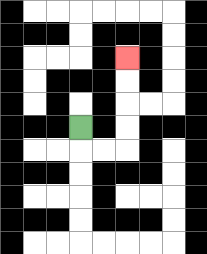{'start': '[3, 5]', 'end': '[5, 2]', 'path_directions': 'D,R,R,U,U,U,U', 'path_coordinates': '[[3, 5], [3, 6], [4, 6], [5, 6], [5, 5], [5, 4], [5, 3], [5, 2]]'}